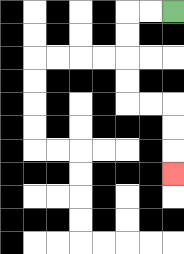{'start': '[7, 0]', 'end': '[7, 7]', 'path_directions': 'L,L,D,D,D,D,R,R,D,D,D', 'path_coordinates': '[[7, 0], [6, 0], [5, 0], [5, 1], [5, 2], [5, 3], [5, 4], [6, 4], [7, 4], [7, 5], [7, 6], [7, 7]]'}